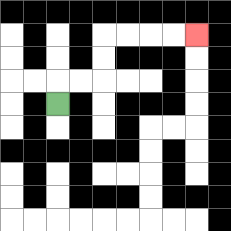{'start': '[2, 4]', 'end': '[8, 1]', 'path_directions': 'U,R,R,U,U,R,R,R,R', 'path_coordinates': '[[2, 4], [2, 3], [3, 3], [4, 3], [4, 2], [4, 1], [5, 1], [6, 1], [7, 1], [8, 1]]'}